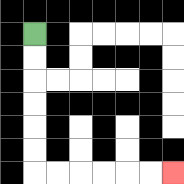{'start': '[1, 1]', 'end': '[7, 7]', 'path_directions': 'D,D,D,D,D,D,R,R,R,R,R,R', 'path_coordinates': '[[1, 1], [1, 2], [1, 3], [1, 4], [1, 5], [1, 6], [1, 7], [2, 7], [3, 7], [4, 7], [5, 7], [6, 7], [7, 7]]'}